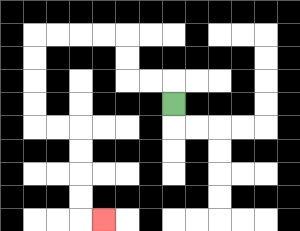{'start': '[7, 4]', 'end': '[4, 9]', 'path_directions': 'U,L,L,U,U,L,L,L,L,D,D,D,D,R,R,D,D,D,D,R', 'path_coordinates': '[[7, 4], [7, 3], [6, 3], [5, 3], [5, 2], [5, 1], [4, 1], [3, 1], [2, 1], [1, 1], [1, 2], [1, 3], [1, 4], [1, 5], [2, 5], [3, 5], [3, 6], [3, 7], [3, 8], [3, 9], [4, 9]]'}